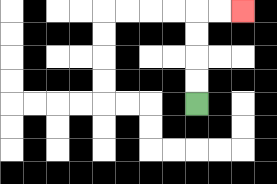{'start': '[8, 4]', 'end': '[10, 0]', 'path_directions': 'U,U,U,U,R,R', 'path_coordinates': '[[8, 4], [8, 3], [8, 2], [8, 1], [8, 0], [9, 0], [10, 0]]'}